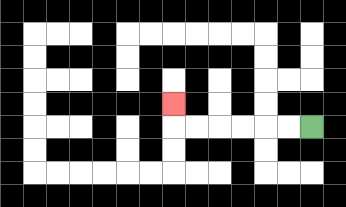{'start': '[13, 5]', 'end': '[7, 4]', 'path_directions': 'L,L,L,L,L,L,U', 'path_coordinates': '[[13, 5], [12, 5], [11, 5], [10, 5], [9, 5], [8, 5], [7, 5], [7, 4]]'}